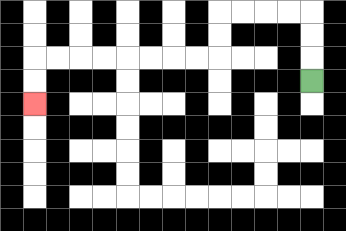{'start': '[13, 3]', 'end': '[1, 4]', 'path_directions': 'U,U,U,L,L,L,L,D,D,L,L,L,L,L,L,L,L,D,D', 'path_coordinates': '[[13, 3], [13, 2], [13, 1], [13, 0], [12, 0], [11, 0], [10, 0], [9, 0], [9, 1], [9, 2], [8, 2], [7, 2], [6, 2], [5, 2], [4, 2], [3, 2], [2, 2], [1, 2], [1, 3], [1, 4]]'}